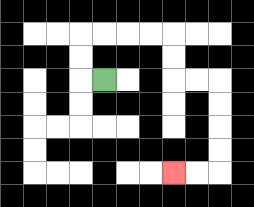{'start': '[4, 3]', 'end': '[7, 7]', 'path_directions': 'L,U,U,R,R,R,R,D,D,R,R,D,D,D,D,L,L', 'path_coordinates': '[[4, 3], [3, 3], [3, 2], [3, 1], [4, 1], [5, 1], [6, 1], [7, 1], [7, 2], [7, 3], [8, 3], [9, 3], [9, 4], [9, 5], [9, 6], [9, 7], [8, 7], [7, 7]]'}